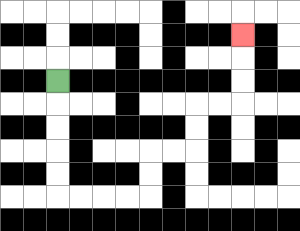{'start': '[2, 3]', 'end': '[10, 1]', 'path_directions': 'D,D,D,D,D,R,R,R,R,U,U,R,R,U,U,R,R,U,U,U', 'path_coordinates': '[[2, 3], [2, 4], [2, 5], [2, 6], [2, 7], [2, 8], [3, 8], [4, 8], [5, 8], [6, 8], [6, 7], [6, 6], [7, 6], [8, 6], [8, 5], [8, 4], [9, 4], [10, 4], [10, 3], [10, 2], [10, 1]]'}